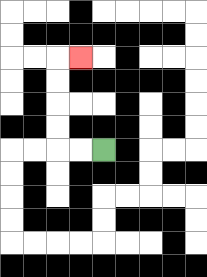{'start': '[4, 6]', 'end': '[3, 2]', 'path_directions': 'L,L,U,U,U,U,R', 'path_coordinates': '[[4, 6], [3, 6], [2, 6], [2, 5], [2, 4], [2, 3], [2, 2], [3, 2]]'}